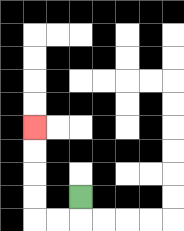{'start': '[3, 8]', 'end': '[1, 5]', 'path_directions': 'D,L,L,U,U,U,U', 'path_coordinates': '[[3, 8], [3, 9], [2, 9], [1, 9], [1, 8], [1, 7], [1, 6], [1, 5]]'}